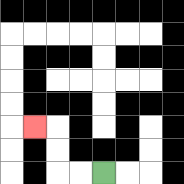{'start': '[4, 7]', 'end': '[1, 5]', 'path_directions': 'L,L,U,U,L', 'path_coordinates': '[[4, 7], [3, 7], [2, 7], [2, 6], [2, 5], [1, 5]]'}